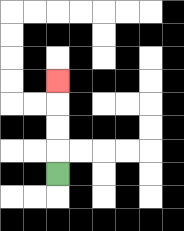{'start': '[2, 7]', 'end': '[2, 3]', 'path_directions': 'U,U,U,U', 'path_coordinates': '[[2, 7], [2, 6], [2, 5], [2, 4], [2, 3]]'}